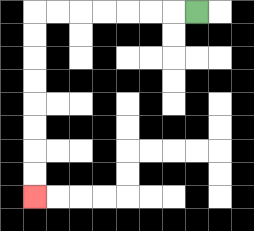{'start': '[8, 0]', 'end': '[1, 8]', 'path_directions': 'L,L,L,L,L,L,L,D,D,D,D,D,D,D,D', 'path_coordinates': '[[8, 0], [7, 0], [6, 0], [5, 0], [4, 0], [3, 0], [2, 0], [1, 0], [1, 1], [1, 2], [1, 3], [1, 4], [1, 5], [1, 6], [1, 7], [1, 8]]'}